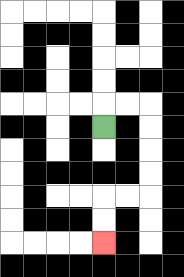{'start': '[4, 5]', 'end': '[4, 10]', 'path_directions': 'U,R,R,D,D,D,D,L,L,D,D', 'path_coordinates': '[[4, 5], [4, 4], [5, 4], [6, 4], [6, 5], [6, 6], [6, 7], [6, 8], [5, 8], [4, 8], [4, 9], [4, 10]]'}